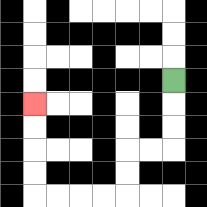{'start': '[7, 3]', 'end': '[1, 4]', 'path_directions': 'D,D,D,L,L,D,D,L,L,L,L,U,U,U,U', 'path_coordinates': '[[7, 3], [7, 4], [7, 5], [7, 6], [6, 6], [5, 6], [5, 7], [5, 8], [4, 8], [3, 8], [2, 8], [1, 8], [1, 7], [1, 6], [1, 5], [1, 4]]'}